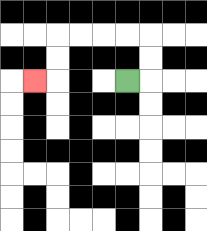{'start': '[5, 3]', 'end': '[1, 3]', 'path_directions': 'R,U,U,L,L,L,L,D,D,L', 'path_coordinates': '[[5, 3], [6, 3], [6, 2], [6, 1], [5, 1], [4, 1], [3, 1], [2, 1], [2, 2], [2, 3], [1, 3]]'}